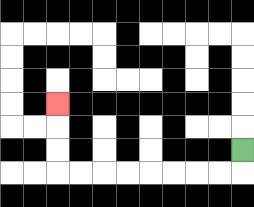{'start': '[10, 6]', 'end': '[2, 4]', 'path_directions': 'D,L,L,L,L,L,L,L,L,U,U,U', 'path_coordinates': '[[10, 6], [10, 7], [9, 7], [8, 7], [7, 7], [6, 7], [5, 7], [4, 7], [3, 7], [2, 7], [2, 6], [2, 5], [2, 4]]'}